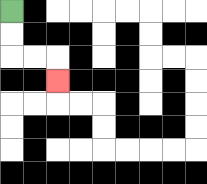{'start': '[0, 0]', 'end': '[2, 3]', 'path_directions': 'D,D,R,R,D', 'path_coordinates': '[[0, 0], [0, 1], [0, 2], [1, 2], [2, 2], [2, 3]]'}